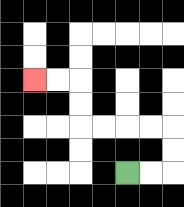{'start': '[5, 7]', 'end': '[1, 3]', 'path_directions': 'R,R,U,U,L,L,L,L,U,U,L,L', 'path_coordinates': '[[5, 7], [6, 7], [7, 7], [7, 6], [7, 5], [6, 5], [5, 5], [4, 5], [3, 5], [3, 4], [3, 3], [2, 3], [1, 3]]'}